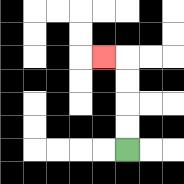{'start': '[5, 6]', 'end': '[4, 2]', 'path_directions': 'U,U,U,U,L', 'path_coordinates': '[[5, 6], [5, 5], [5, 4], [5, 3], [5, 2], [4, 2]]'}